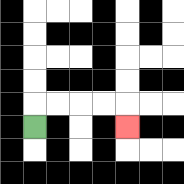{'start': '[1, 5]', 'end': '[5, 5]', 'path_directions': 'U,R,R,R,R,D', 'path_coordinates': '[[1, 5], [1, 4], [2, 4], [3, 4], [4, 4], [5, 4], [5, 5]]'}